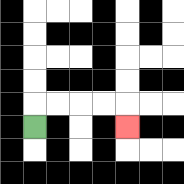{'start': '[1, 5]', 'end': '[5, 5]', 'path_directions': 'U,R,R,R,R,D', 'path_coordinates': '[[1, 5], [1, 4], [2, 4], [3, 4], [4, 4], [5, 4], [5, 5]]'}